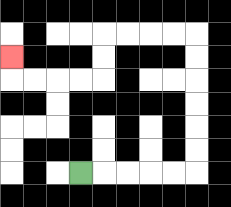{'start': '[3, 7]', 'end': '[0, 2]', 'path_directions': 'R,R,R,R,R,U,U,U,U,U,U,L,L,L,L,D,D,L,L,L,L,U', 'path_coordinates': '[[3, 7], [4, 7], [5, 7], [6, 7], [7, 7], [8, 7], [8, 6], [8, 5], [8, 4], [8, 3], [8, 2], [8, 1], [7, 1], [6, 1], [5, 1], [4, 1], [4, 2], [4, 3], [3, 3], [2, 3], [1, 3], [0, 3], [0, 2]]'}